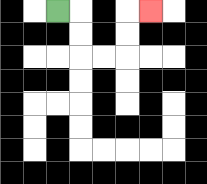{'start': '[2, 0]', 'end': '[6, 0]', 'path_directions': 'R,D,D,R,R,U,U,R', 'path_coordinates': '[[2, 0], [3, 0], [3, 1], [3, 2], [4, 2], [5, 2], [5, 1], [5, 0], [6, 0]]'}